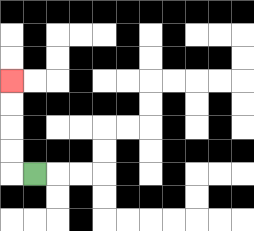{'start': '[1, 7]', 'end': '[0, 3]', 'path_directions': 'L,U,U,U,U', 'path_coordinates': '[[1, 7], [0, 7], [0, 6], [0, 5], [0, 4], [0, 3]]'}